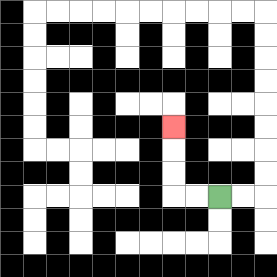{'start': '[9, 8]', 'end': '[7, 5]', 'path_directions': 'L,L,U,U,U', 'path_coordinates': '[[9, 8], [8, 8], [7, 8], [7, 7], [7, 6], [7, 5]]'}